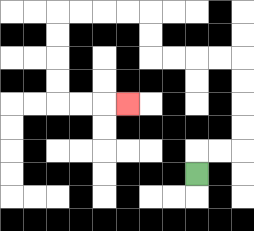{'start': '[8, 7]', 'end': '[5, 4]', 'path_directions': 'U,R,R,U,U,U,U,L,L,L,L,U,U,L,L,L,L,D,D,D,D,R,R,R', 'path_coordinates': '[[8, 7], [8, 6], [9, 6], [10, 6], [10, 5], [10, 4], [10, 3], [10, 2], [9, 2], [8, 2], [7, 2], [6, 2], [6, 1], [6, 0], [5, 0], [4, 0], [3, 0], [2, 0], [2, 1], [2, 2], [2, 3], [2, 4], [3, 4], [4, 4], [5, 4]]'}